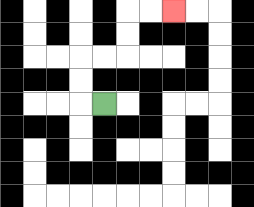{'start': '[4, 4]', 'end': '[7, 0]', 'path_directions': 'L,U,U,R,R,U,U,R,R', 'path_coordinates': '[[4, 4], [3, 4], [3, 3], [3, 2], [4, 2], [5, 2], [5, 1], [5, 0], [6, 0], [7, 0]]'}